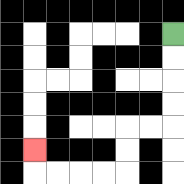{'start': '[7, 1]', 'end': '[1, 6]', 'path_directions': 'D,D,D,D,L,L,D,D,L,L,L,L,U', 'path_coordinates': '[[7, 1], [7, 2], [7, 3], [7, 4], [7, 5], [6, 5], [5, 5], [5, 6], [5, 7], [4, 7], [3, 7], [2, 7], [1, 7], [1, 6]]'}